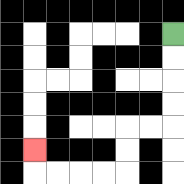{'start': '[7, 1]', 'end': '[1, 6]', 'path_directions': 'D,D,D,D,L,L,D,D,L,L,L,L,U', 'path_coordinates': '[[7, 1], [7, 2], [7, 3], [7, 4], [7, 5], [6, 5], [5, 5], [5, 6], [5, 7], [4, 7], [3, 7], [2, 7], [1, 7], [1, 6]]'}